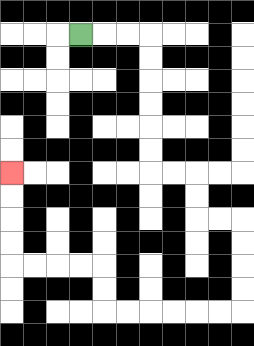{'start': '[3, 1]', 'end': '[0, 7]', 'path_directions': 'R,R,R,D,D,D,D,D,D,R,R,D,D,R,R,D,D,D,D,L,L,L,L,L,L,U,U,L,L,L,L,U,U,U,U', 'path_coordinates': '[[3, 1], [4, 1], [5, 1], [6, 1], [6, 2], [6, 3], [6, 4], [6, 5], [6, 6], [6, 7], [7, 7], [8, 7], [8, 8], [8, 9], [9, 9], [10, 9], [10, 10], [10, 11], [10, 12], [10, 13], [9, 13], [8, 13], [7, 13], [6, 13], [5, 13], [4, 13], [4, 12], [4, 11], [3, 11], [2, 11], [1, 11], [0, 11], [0, 10], [0, 9], [0, 8], [0, 7]]'}